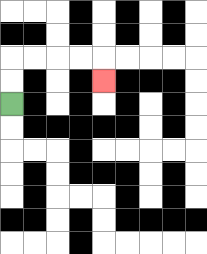{'start': '[0, 4]', 'end': '[4, 3]', 'path_directions': 'U,U,R,R,R,R,D', 'path_coordinates': '[[0, 4], [0, 3], [0, 2], [1, 2], [2, 2], [3, 2], [4, 2], [4, 3]]'}